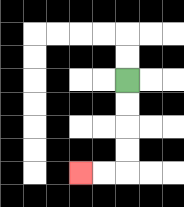{'start': '[5, 3]', 'end': '[3, 7]', 'path_directions': 'D,D,D,D,L,L', 'path_coordinates': '[[5, 3], [5, 4], [5, 5], [5, 6], [5, 7], [4, 7], [3, 7]]'}